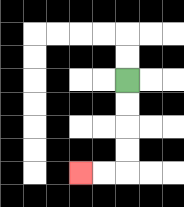{'start': '[5, 3]', 'end': '[3, 7]', 'path_directions': 'D,D,D,D,L,L', 'path_coordinates': '[[5, 3], [5, 4], [5, 5], [5, 6], [5, 7], [4, 7], [3, 7]]'}